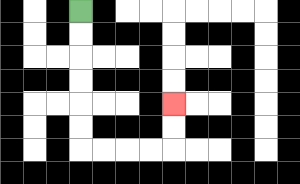{'start': '[3, 0]', 'end': '[7, 4]', 'path_directions': 'D,D,D,D,D,D,R,R,R,R,U,U', 'path_coordinates': '[[3, 0], [3, 1], [3, 2], [3, 3], [3, 4], [3, 5], [3, 6], [4, 6], [5, 6], [6, 6], [7, 6], [7, 5], [7, 4]]'}